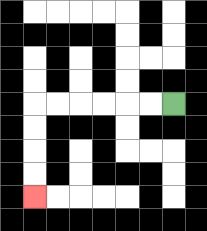{'start': '[7, 4]', 'end': '[1, 8]', 'path_directions': 'L,L,L,L,L,L,D,D,D,D', 'path_coordinates': '[[7, 4], [6, 4], [5, 4], [4, 4], [3, 4], [2, 4], [1, 4], [1, 5], [1, 6], [1, 7], [1, 8]]'}